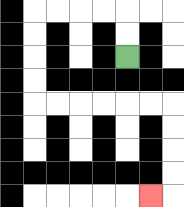{'start': '[5, 2]', 'end': '[6, 8]', 'path_directions': 'U,U,L,L,L,L,D,D,D,D,R,R,R,R,R,R,D,D,D,D,L', 'path_coordinates': '[[5, 2], [5, 1], [5, 0], [4, 0], [3, 0], [2, 0], [1, 0], [1, 1], [1, 2], [1, 3], [1, 4], [2, 4], [3, 4], [4, 4], [5, 4], [6, 4], [7, 4], [7, 5], [7, 6], [7, 7], [7, 8], [6, 8]]'}